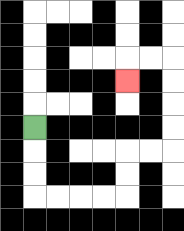{'start': '[1, 5]', 'end': '[5, 3]', 'path_directions': 'D,D,D,R,R,R,R,U,U,R,R,U,U,U,U,L,L,D', 'path_coordinates': '[[1, 5], [1, 6], [1, 7], [1, 8], [2, 8], [3, 8], [4, 8], [5, 8], [5, 7], [5, 6], [6, 6], [7, 6], [7, 5], [7, 4], [7, 3], [7, 2], [6, 2], [5, 2], [5, 3]]'}